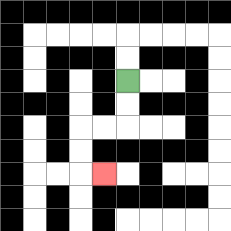{'start': '[5, 3]', 'end': '[4, 7]', 'path_directions': 'D,D,L,L,D,D,R', 'path_coordinates': '[[5, 3], [5, 4], [5, 5], [4, 5], [3, 5], [3, 6], [3, 7], [4, 7]]'}